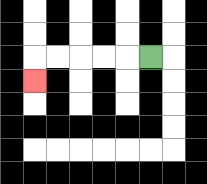{'start': '[6, 2]', 'end': '[1, 3]', 'path_directions': 'L,L,L,L,L,D', 'path_coordinates': '[[6, 2], [5, 2], [4, 2], [3, 2], [2, 2], [1, 2], [1, 3]]'}